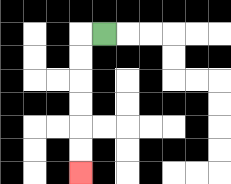{'start': '[4, 1]', 'end': '[3, 7]', 'path_directions': 'L,D,D,D,D,D,D', 'path_coordinates': '[[4, 1], [3, 1], [3, 2], [3, 3], [3, 4], [3, 5], [3, 6], [3, 7]]'}